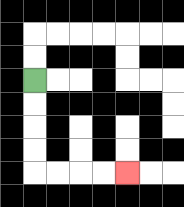{'start': '[1, 3]', 'end': '[5, 7]', 'path_directions': 'D,D,D,D,R,R,R,R', 'path_coordinates': '[[1, 3], [1, 4], [1, 5], [1, 6], [1, 7], [2, 7], [3, 7], [4, 7], [5, 7]]'}